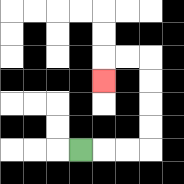{'start': '[3, 6]', 'end': '[4, 3]', 'path_directions': 'R,R,R,U,U,U,U,L,L,D', 'path_coordinates': '[[3, 6], [4, 6], [5, 6], [6, 6], [6, 5], [6, 4], [6, 3], [6, 2], [5, 2], [4, 2], [4, 3]]'}